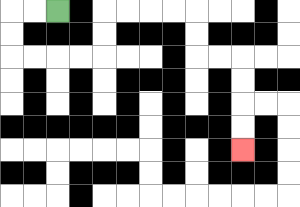{'start': '[2, 0]', 'end': '[10, 6]', 'path_directions': 'L,L,D,D,R,R,R,R,U,U,R,R,R,R,D,D,R,R,D,D,D,D', 'path_coordinates': '[[2, 0], [1, 0], [0, 0], [0, 1], [0, 2], [1, 2], [2, 2], [3, 2], [4, 2], [4, 1], [4, 0], [5, 0], [6, 0], [7, 0], [8, 0], [8, 1], [8, 2], [9, 2], [10, 2], [10, 3], [10, 4], [10, 5], [10, 6]]'}